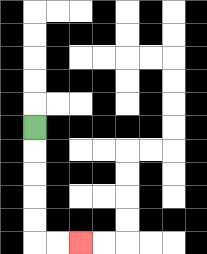{'start': '[1, 5]', 'end': '[3, 10]', 'path_directions': 'D,D,D,D,D,R,R', 'path_coordinates': '[[1, 5], [1, 6], [1, 7], [1, 8], [1, 9], [1, 10], [2, 10], [3, 10]]'}